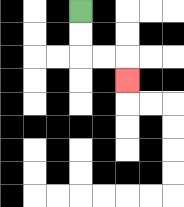{'start': '[3, 0]', 'end': '[5, 3]', 'path_directions': 'D,D,R,R,D', 'path_coordinates': '[[3, 0], [3, 1], [3, 2], [4, 2], [5, 2], [5, 3]]'}